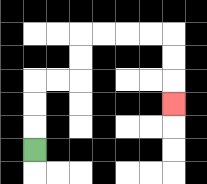{'start': '[1, 6]', 'end': '[7, 4]', 'path_directions': 'U,U,U,R,R,U,U,R,R,R,R,D,D,D', 'path_coordinates': '[[1, 6], [1, 5], [1, 4], [1, 3], [2, 3], [3, 3], [3, 2], [3, 1], [4, 1], [5, 1], [6, 1], [7, 1], [7, 2], [7, 3], [7, 4]]'}